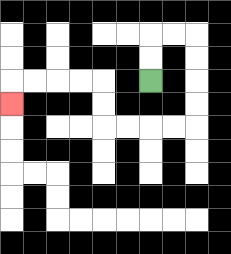{'start': '[6, 3]', 'end': '[0, 4]', 'path_directions': 'U,U,R,R,D,D,D,D,L,L,L,L,U,U,L,L,L,L,D', 'path_coordinates': '[[6, 3], [6, 2], [6, 1], [7, 1], [8, 1], [8, 2], [8, 3], [8, 4], [8, 5], [7, 5], [6, 5], [5, 5], [4, 5], [4, 4], [4, 3], [3, 3], [2, 3], [1, 3], [0, 3], [0, 4]]'}